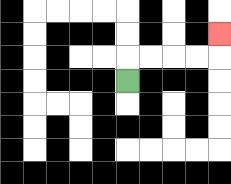{'start': '[5, 3]', 'end': '[9, 1]', 'path_directions': 'U,R,R,R,R,U', 'path_coordinates': '[[5, 3], [5, 2], [6, 2], [7, 2], [8, 2], [9, 2], [9, 1]]'}